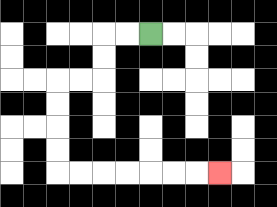{'start': '[6, 1]', 'end': '[9, 7]', 'path_directions': 'L,L,D,D,L,L,D,D,D,D,R,R,R,R,R,R,R', 'path_coordinates': '[[6, 1], [5, 1], [4, 1], [4, 2], [4, 3], [3, 3], [2, 3], [2, 4], [2, 5], [2, 6], [2, 7], [3, 7], [4, 7], [5, 7], [6, 7], [7, 7], [8, 7], [9, 7]]'}